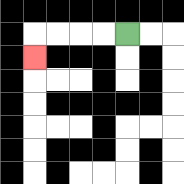{'start': '[5, 1]', 'end': '[1, 2]', 'path_directions': 'L,L,L,L,D', 'path_coordinates': '[[5, 1], [4, 1], [3, 1], [2, 1], [1, 1], [1, 2]]'}